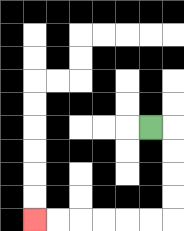{'start': '[6, 5]', 'end': '[1, 9]', 'path_directions': 'R,D,D,D,D,L,L,L,L,L,L', 'path_coordinates': '[[6, 5], [7, 5], [7, 6], [7, 7], [7, 8], [7, 9], [6, 9], [5, 9], [4, 9], [3, 9], [2, 9], [1, 9]]'}